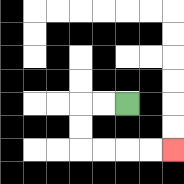{'start': '[5, 4]', 'end': '[7, 6]', 'path_directions': 'L,L,D,D,R,R,R,R', 'path_coordinates': '[[5, 4], [4, 4], [3, 4], [3, 5], [3, 6], [4, 6], [5, 6], [6, 6], [7, 6]]'}